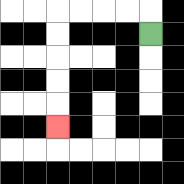{'start': '[6, 1]', 'end': '[2, 5]', 'path_directions': 'U,L,L,L,L,D,D,D,D,D', 'path_coordinates': '[[6, 1], [6, 0], [5, 0], [4, 0], [3, 0], [2, 0], [2, 1], [2, 2], [2, 3], [2, 4], [2, 5]]'}